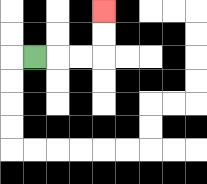{'start': '[1, 2]', 'end': '[4, 0]', 'path_directions': 'R,R,R,U,U', 'path_coordinates': '[[1, 2], [2, 2], [3, 2], [4, 2], [4, 1], [4, 0]]'}